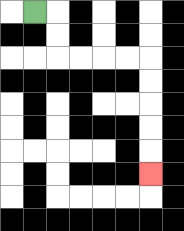{'start': '[1, 0]', 'end': '[6, 7]', 'path_directions': 'R,D,D,R,R,R,R,D,D,D,D,D', 'path_coordinates': '[[1, 0], [2, 0], [2, 1], [2, 2], [3, 2], [4, 2], [5, 2], [6, 2], [6, 3], [6, 4], [6, 5], [6, 6], [6, 7]]'}